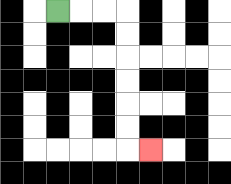{'start': '[2, 0]', 'end': '[6, 6]', 'path_directions': 'R,R,R,D,D,D,D,D,D,R', 'path_coordinates': '[[2, 0], [3, 0], [4, 0], [5, 0], [5, 1], [5, 2], [5, 3], [5, 4], [5, 5], [5, 6], [6, 6]]'}